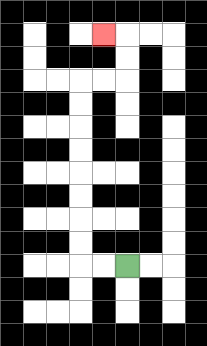{'start': '[5, 11]', 'end': '[4, 1]', 'path_directions': 'L,L,U,U,U,U,U,U,U,U,R,R,U,U,L', 'path_coordinates': '[[5, 11], [4, 11], [3, 11], [3, 10], [3, 9], [3, 8], [3, 7], [3, 6], [3, 5], [3, 4], [3, 3], [4, 3], [5, 3], [5, 2], [5, 1], [4, 1]]'}